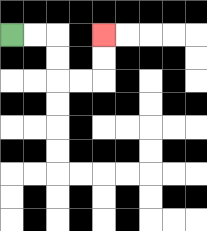{'start': '[0, 1]', 'end': '[4, 1]', 'path_directions': 'R,R,D,D,R,R,U,U', 'path_coordinates': '[[0, 1], [1, 1], [2, 1], [2, 2], [2, 3], [3, 3], [4, 3], [4, 2], [4, 1]]'}